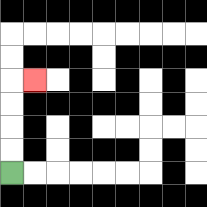{'start': '[0, 7]', 'end': '[1, 3]', 'path_directions': 'U,U,U,U,R', 'path_coordinates': '[[0, 7], [0, 6], [0, 5], [0, 4], [0, 3], [1, 3]]'}